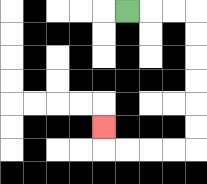{'start': '[5, 0]', 'end': '[4, 5]', 'path_directions': 'R,R,R,D,D,D,D,D,D,L,L,L,L,U', 'path_coordinates': '[[5, 0], [6, 0], [7, 0], [8, 0], [8, 1], [8, 2], [8, 3], [8, 4], [8, 5], [8, 6], [7, 6], [6, 6], [5, 6], [4, 6], [4, 5]]'}